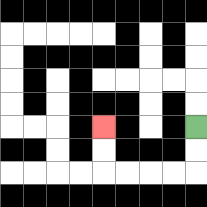{'start': '[8, 5]', 'end': '[4, 5]', 'path_directions': 'D,D,L,L,L,L,U,U', 'path_coordinates': '[[8, 5], [8, 6], [8, 7], [7, 7], [6, 7], [5, 7], [4, 7], [4, 6], [4, 5]]'}